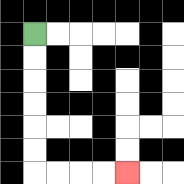{'start': '[1, 1]', 'end': '[5, 7]', 'path_directions': 'D,D,D,D,D,D,R,R,R,R', 'path_coordinates': '[[1, 1], [1, 2], [1, 3], [1, 4], [1, 5], [1, 6], [1, 7], [2, 7], [3, 7], [4, 7], [5, 7]]'}